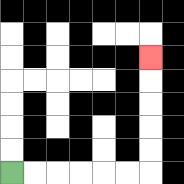{'start': '[0, 7]', 'end': '[6, 2]', 'path_directions': 'R,R,R,R,R,R,U,U,U,U,U', 'path_coordinates': '[[0, 7], [1, 7], [2, 7], [3, 7], [4, 7], [5, 7], [6, 7], [6, 6], [6, 5], [6, 4], [6, 3], [6, 2]]'}